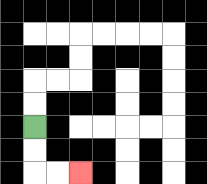{'start': '[1, 5]', 'end': '[3, 7]', 'path_directions': 'D,D,R,R', 'path_coordinates': '[[1, 5], [1, 6], [1, 7], [2, 7], [3, 7]]'}